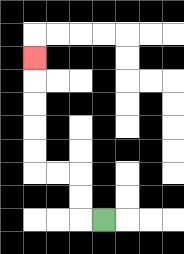{'start': '[4, 9]', 'end': '[1, 2]', 'path_directions': 'L,U,U,L,L,U,U,U,U,U', 'path_coordinates': '[[4, 9], [3, 9], [3, 8], [3, 7], [2, 7], [1, 7], [1, 6], [1, 5], [1, 4], [1, 3], [1, 2]]'}